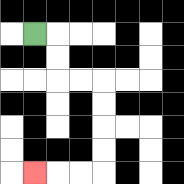{'start': '[1, 1]', 'end': '[1, 7]', 'path_directions': 'R,D,D,R,R,D,D,D,D,L,L,L', 'path_coordinates': '[[1, 1], [2, 1], [2, 2], [2, 3], [3, 3], [4, 3], [4, 4], [4, 5], [4, 6], [4, 7], [3, 7], [2, 7], [1, 7]]'}